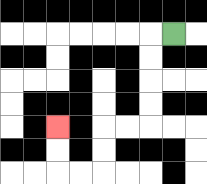{'start': '[7, 1]', 'end': '[2, 5]', 'path_directions': 'L,D,D,D,D,L,L,D,D,L,L,U,U', 'path_coordinates': '[[7, 1], [6, 1], [6, 2], [6, 3], [6, 4], [6, 5], [5, 5], [4, 5], [4, 6], [4, 7], [3, 7], [2, 7], [2, 6], [2, 5]]'}